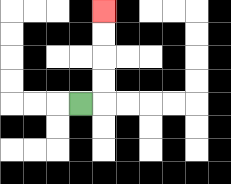{'start': '[3, 4]', 'end': '[4, 0]', 'path_directions': 'R,U,U,U,U', 'path_coordinates': '[[3, 4], [4, 4], [4, 3], [4, 2], [4, 1], [4, 0]]'}